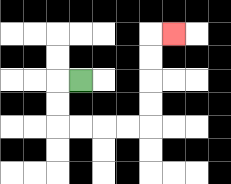{'start': '[3, 3]', 'end': '[7, 1]', 'path_directions': 'L,D,D,R,R,R,R,U,U,U,U,R', 'path_coordinates': '[[3, 3], [2, 3], [2, 4], [2, 5], [3, 5], [4, 5], [5, 5], [6, 5], [6, 4], [6, 3], [6, 2], [6, 1], [7, 1]]'}